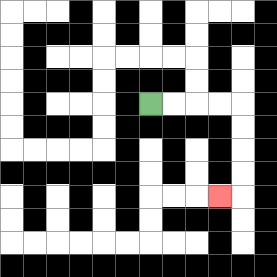{'start': '[6, 4]', 'end': '[9, 8]', 'path_directions': 'R,R,R,R,D,D,D,D,L', 'path_coordinates': '[[6, 4], [7, 4], [8, 4], [9, 4], [10, 4], [10, 5], [10, 6], [10, 7], [10, 8], [9, 8]]'}